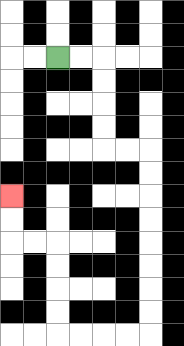{'start': '[2, 2]', 'end': '[0, 8]', 'path_directions': 'R,R,D,D,D,D,R,R,D,D,D,D,D,D,D,D,L,L,L,L,U,U,U,U,L,L,U,U', 'path_coordinates': '[[2, 2], [3, 2], [4, 2], [4, 3], [4, 4], [4, 5], [4, 6], [5, 6], [6, 6], [6, 7], [6, 8], [6, 9], [6, 10], [6, 11], [6, 12], [6, 13], [6, 14], [5, 14], [4, 14], [3, 14], [2, 14], [2, 13], [2, 12], [2, 11], [2, 10], [1, 10], [0, 10], [0, 9], [0, 8]]'}